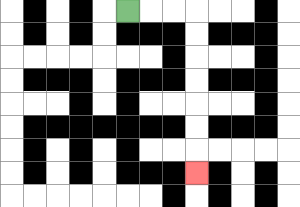{'start': '[5, 0]', 'end': '[8, 7]', 'path_directions': 'R,R,R,D,D,D,D,D,D,D', 'path_coordinates': '[[5, 0], [6, 0], [7, 0], [8, 0], [8, 1], [8, 2], [8, 3], [8, 4], [8, 5], [8, 6], [8, 7]]'}